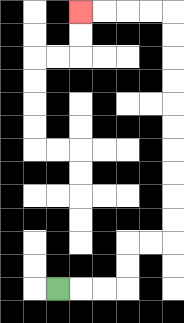{'start': '[2, 12]', 'end': '[3, 0]', 'path_directions': 'R,R,R,U,U,R,R,U,U,U,U,U,U,U,U,U,U,L,L,L,L', 'path_coordinates': '[[2, 12], [3, 12], [4, 12], [5, 12], [5, 11], [5, 10], [6, 10], [7, 10], [7, 9], [7, 8], [7, 7], [7, 6], [7, 5], [7, 4], [7, 3], [7, 2], [7, 1], [7, 0], [6, 0], [5, 0], [4, 0], [3, 0]]'}